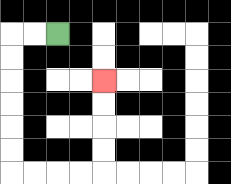{'start': '[2, 1]', 'end': '[4, 3]', 'path_directions': 'L,L,D,D,D,D,D,D,R,R,R,R,U,U,U,U', 'path_coordinates': '[[2, 1], [1, 1], [0, 1], [0, 2], [0, 3], [0, 4], [0, 5], [0, 6], [0, 7], [1, 7], [2, 7], [3, 7], [4, 7], [4, 6], [4, 5], [4, 4], [4, 3]]'}